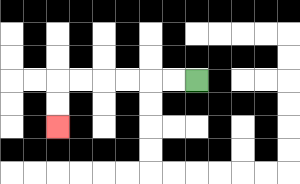{'start': '[8, 3]', 'end': '[2, 5]', 'path_directions': 'L,L,L,L,L,L,D,D', 'path_coordinates': '[[8, 3], [7, 3], [6, 3], [5, 3], [4, 3], [3, 3], [2, 3], [2, 4], [2, 5]]'}